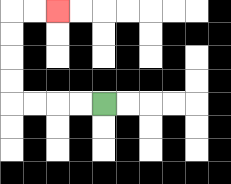{'start': '[4, 4]', 'end': '[2, 0]', 'path_directions': 'L,L,L,L,U,U,U,U,R,R', 'path_coordinates': '[[4, 4], [3, 4], [2, 4], [1, 4], [0, 4], [0, 3], [0, 2], [0, 1], [0, 0], [1, 0], [2, 0]]'}